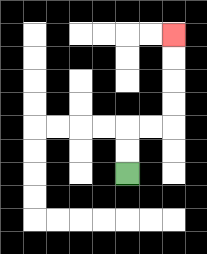{'start': '[5, 7]', 'end': '[7, 1]', 'path_directions': 'U,U,R,R,U,U,U,U', 'path_coordinates': '[[5, 7], [5, 6], [5, 5], [6, 5], [7, 5], [7, 4], [7, 3], [7, 2], [7, 1]]'}